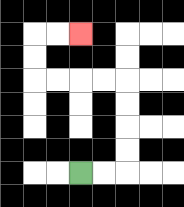{'start': '[3, 7]', 'end': '[3, 1]', 'path_directions': 'R,R,U,U,U,U,L,L,L,L,U,U,R,R', 'path_coordinates': '[[3, 7], [4, 7], [5, 7], [5, 6], [5, 5], [5, 4], [5, 3], [4, 3], [3, 3], [2, 3], [1, 3], [1, 2], [1, 1], [2, 1], [3, 1]]'}